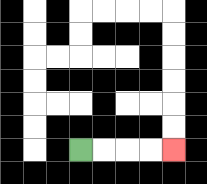{'start': '[3, 6]', 'end': '[7, 6]', 'path_directions': 'R,R,R,R', 'path_coordinates': '[[3, 6], [4, 6], [5, 6], [6, 6], [7, 6]]'}